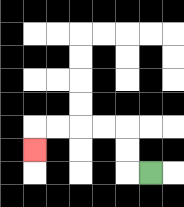{'start': '[6, 7]', 'end': '[1, 6]', 'path_directions': 'L,U,U,L,L,L,L,D', 'path_coordinates': '[[6, 7], [5, 7], [5, 6], [5, 5], [4, 5], [3, 5], [2, 5], [1, 5], [1, 6]]'}